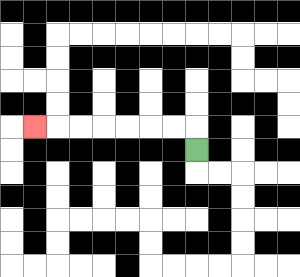{'start': '[8, 6]', 'end': '[1, 5]', 'path_directions': 'U,L,L,L,L,L,L,L', 'path_coordinates': '[[8, 6], [8, 5], [7, 5], [6, 5], [5, 5], [4, 5], [3, 5], [2, 5], [1, 5]]'}